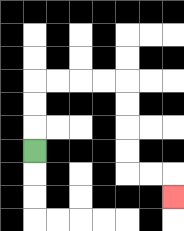{'start': '[1, 6]', 'end': '[7, 8]', 'path_directions': 'U,U,U,R,R,R,R,D,D,D,D,R,R,D', 'path_coordinates': '[[1, 6], [1, 5], [1, 4], [1, 3], [2, 3], [3, 3], [4, 3], [5, 3], [5, 4], [5, 5], [5, 6], [5, 7], [6, 7], [7, 7], [7, 8]]'}